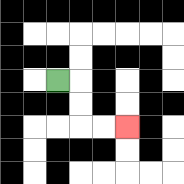{'start': '[2, 3]', 'end': '[5, 5]', 'path_directions': 'R,D,D,R,R', 'path_coordinates': '[[2, 3], [3, 3], [3, 4], [3, 5], [4, 5], [5, 5]]'}